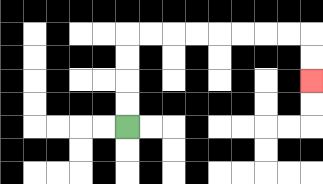{'start': '[5, 5]', 'end': '[13, 3]', 'path_directions': 'U,U,U,U,R,R,R,R,R,R,R,R,D,D', 'path_coordinates': '[[5, 5], [5, 4], [5, 3], [5, 2], [5, 1], [6, 1], [7, 1], [8, 1], [9, 1], [10, 1], [11, 1], [12, 1], [13, 1], [13, 2], [13, 3]]'}